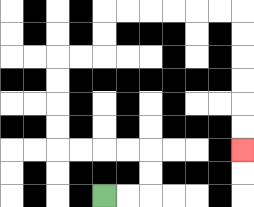{'start': '[4, 8]', 'end': '[10, 6]', 'path_directions': 'R,R,U,U,L,L,L,L,U,U,U,U,R,R,U,U,R,R,R,R,R,R,D,D,D,D,D,D', 'path_coordinates': '[[4, 8], [5, 8], [6, 8], [6, 7], [6, 6], [5, 6], [4, 6], [3, 6], [2, 6], [2, 5], [2, 4], [2, 3], [2, 2], [3, 2], [4, 2], [4, 1], [4, 0], [5, 0], [6, 0], [7, 0], [8, 0], [9, 0], [10, 0], [10, 1], [10, 2], [10, 3], [10, 4], [10, 5], [10, 6]]'}